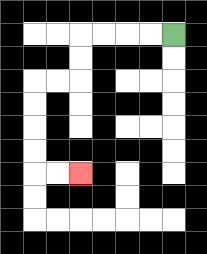{'start': '[7, 1]', 'end': '[3, 7]', 'path_directions': 'L,L,L,L,D,D,L,L,D,D,D,D,R,R', 'path_coordinates': '[[7, 1], [6, 1], [5, 1], [4, 1], [3, 1], [3, 2], [3, 3], [2, 3], [1, 3], [1, 4], [1, 5], [1, 6], [1, 7], [2, 7], [3, 7]]'}